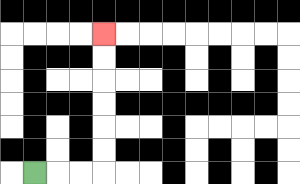{'start': '[1, 7]', 'end': '[4, 1]', 'path_directions': 'R,R,R,U,U,U,U,U,U', 'path_coordinates': '[[1, 7], [2, 7], [3, 7], [4, 7], [4, 6], [4, 5], [4, 4], [4, 3], [4, 2], [4, 1]]'}